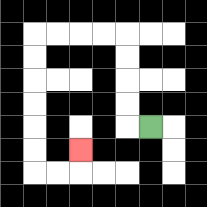{'start': '[6, 5]', 'end': '[3, 6]', 'path_directions': 'L,U,U,U,U,L,L,L,L,D,D,D,D,D,D,R,R,U', 'path_coordinates': '[[6, 5], [5, 5], [5, 4], [5, 3], [5, 2], [5, 1], [4, 1], [3, 1], [2, 1], [1, 1], [1, 2], [1, 3], [1, 4], [1, 5], [1, 6], [1, 7], [2, 7], [3, 7], [3, 6]]'}